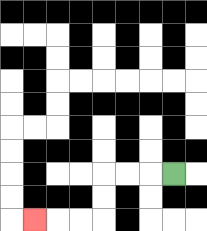{'start': '[7, 7]', 'end': '[1, 9]', 'path_directions': 'L,L,L,D,D,L,L,L', 'path_coordinates': '[[7, 7], [6, 7], [5, 7], [4, 7], [4, 8], [4, 9], [3, 9], [2, 9], [1, 9]]'}